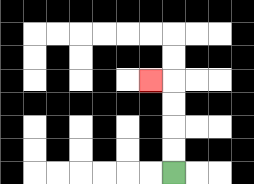{'start': '[7, 7]', 'end': '[6, 3]', 'path_directions': 'U,U,U,U,L', 'path_coordinates': '[[7, 7], [7, 6], [7, 5], [7, 4], [7, 3], [6, 3]]'}